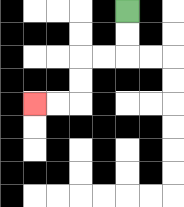{'start': '[5, 0]', 'end': '[1, 4]', 'path_directions': 'D,D,L,L,D,D,L,L', 'path_coordinates': '[[5, 0], [5, 1], [5, 2], [4, 2], [3, 2], [3, 3], [3, 4], [2, 4], [1, 4]]'}